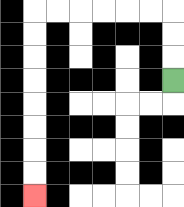{'start': '[7, 3]', 'end': '[1, 8]', 'path_directions': 'U,U,U,L,L,L,L,L,L,D,D,D,D,D,D,D,D', 'path_coordinates': '[[7, 3], [7, 2], [7, 1], [7, 0], [6, 0], [5, 0], [4, 0], [3, 0], [2, 0], [1, 0], [1, 1], [1, 2], [1, 3], [1, 4], [1, 5], [1, 6], [1, 7], [1, 8]]'}